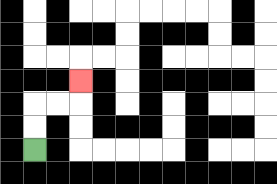{'start': '[1, 6]', 'end': '[3, 3]', 'path_directions': 'U,U,R,R,U', 'path_coordinates': '[[1, 6], [1, 5], [1, 4], [2, 4], [3, 4], [3, 3]]'}